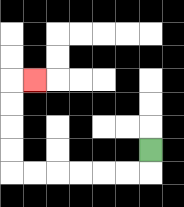{'start': '[6, 6]', 'end': '[1, 3]', 'path_directions': 'D,L,L,L,L,L,L,U,U,U,U,R', 'path_coordinates': '[[6, 6], [6, 7], [5, 7], [4, 7], [3, 7], [2, 7], [1, 7], [0, 7], [0, 6], [0, 5], [0, 4], [0, 3], [1, 3]]'}